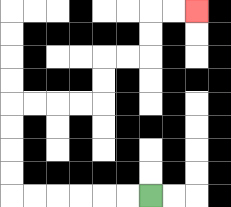{'start': '[6, 8]', 'end': '[8, 0]', 'path_directions': 'L,L,L,L,L,L,U,U,U,U,R,R,R,R,U,U,R,R,U,U,R,R', 'path_coordinates': '[[6, 8], [5, 8], [4, 8], [3, 8], [2, 8], [1, 8], [0, 8], [0, 7], [0, 6], [0, 5], [0, 4], [1, 4], [2, 4], [3, 4], [4, 4], [4, 3], [4, 2], [5, 2], [6, 2], [6, 1], [6, 0], [7, 0], [8, 0]]'}